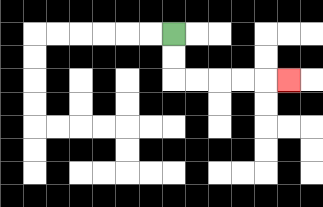{'start': '[7, 1]', 'end': '[12, 3]', 'path_directions': 'D,D,R,R,R,R,R', 'path_coordinates': '[[7, 1], [7, 2], [7, 3], [8, 3], [9, 3], [10, 3], [11, 3], [12, 3]]'}